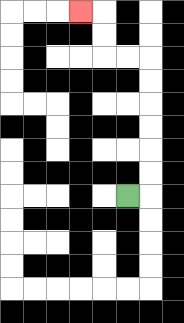{'start': '[5, 8]', 'end': '[3, 0]', 'path_directions': 'R,U,U,U,U,U,U,L,L,U,U,L', 'path_coordinates': '[[5, 8], [6, 8], [6, 7], [6, 6], [6, 5], [6, 4], [6, 3], [6, 2], [5, 2], [4, 2], [4, 1], [4, 0], [3, 0]]'}